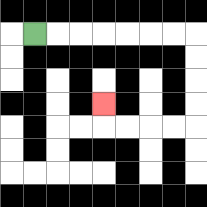{'start': '[1, 1]', 'end': '[4, 4]', 'path_directions': 'R,R,R,R,R,R,R,D,D,D,D,L,L,L,L,U', 'path_coordinates': '[[1, 1], [2, 1], [3, 1], [4, 1], [5, 1], [6, 1], [7, 1], [8, 1], [8, 2], [8, 3], [8, 4], [8, 5], [7, 5], [6, 5], [5, 5], [4, 5], [4, 4]]'}